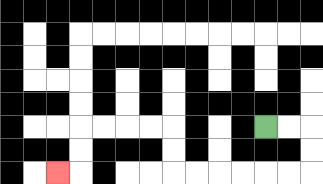{'start': '[11, 5]', 'end': '[2, 7]', 'path_directions': 'R,R,D,D,L,L,L,L,L,L,U,U,L,L,L,L,D,D,L', 'path_coordinates': '[[11, 5], [12, 5], [13, 5], [13, 6], [13, 7], [12, 7], [11, 7], [10, 7], [9, 7], [8, 7], [7, 7], [7, 6], [7, 5], [6, 5], [5, 5], [4, 5], [3, 5], [3, 6], [3, 7], [2, 7]]'}